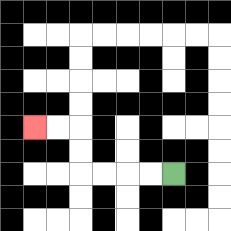{'start': '[7, 7]', 'end': '[1, 5]', 'path_directions': 'L,L,L,L,U,U,L,L', 'path_coordinates': '[[7, 7], [6, 7], [5, 7], [4, 7], [3, 7], [3, 6], [3, 5], [2, 5], [1, 5]]'}